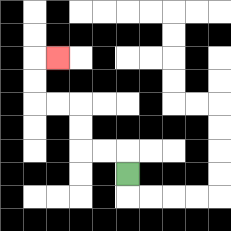{'start': '[5, 7]', 'end': '[2, 2]', 'path_directions': 'U,L,L,U,U,L,L,U,U,R', 'path_coordinates': '[[5, 7], [5, 6], [4, 6], [3, 6], [3, 5], [3, 4], [2, 4], [1, 4], [1, 3], [1, 2], [2, 2]]'}